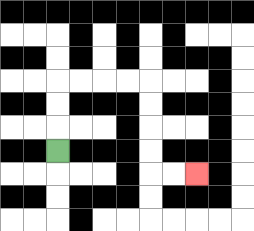{'start': '[2, 6]', 'end': '[8, 7]', 'path_directions': 'U,U,U,R,R,R,R,D,D,D,D,R,R', 'path_coordinates': '[[2, 6], [2, 5], [2, 4], [2, 3], [3, 3], [4, 3], [5, 3], [6, 3], [6, 4], [6, 5], [6, 6], [6, 7], [7, 7], [8, 7]]'}